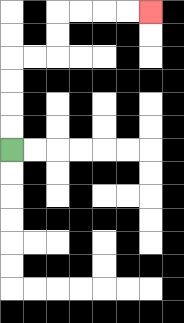{'start': '[0, 6]', 'end': '[6, 0]', 'path_directions': 'U,U,U,U,R,R,U,U,R,R,R,R', 'path_coordinates': '[[0, 6], [0, 5], [0, 4], [0, 3], [0, 2], [1, 2], [2, 2], [2, 1], [2, 0], [3, 0], [4, 0], [5, 0], [6, 0]]'}